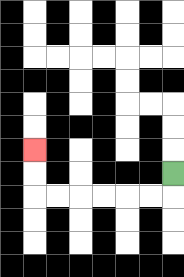{'start': '[7, 7]', 'end': '[1, 6]', 'path_directions': 'D,L,L,L,L,L,L,U,U', 'path_coordinates': '[[7, 7], [7, 8], [6, 8], [5, 8], [4, 8], [3, 8], [2, 8], [1, 8], [1, 7], [1, 6]]'}